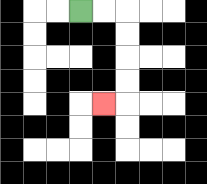{'start': '[3, 0]', 'end': '[4, 4]', 'path_directions': 'R,R,D,D,D,D,L', 'path_coordinates': '[[3, 0], [4, 0], [5, 0], [5, 1], [5, 2], [5, 3], [5, 4], [4, 4]]'}